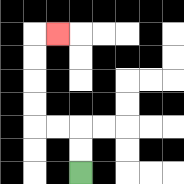{'start': '[3, 7]', 'end': '[2, 1]', 'path_directions': 'U,U,L,L,U,U,U,U,R', 'path_coordinates': '[[3, 7], [3, 6], [3, 5], [2, 5], [1, 5], [1, 4], [1, 3], [1, 2], [1, 1], [2, 1]]'}